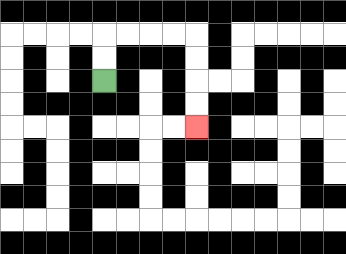{'start': '[4, 3]', 'end': '[8, 5]', 'path_directions': 'U,U,R,R,R,R,D,D,D,D', 'path_coordinates': '[[4, 3], [4, 2], [4, 1], [5, 1], [6, 1], [7, 1], [8, 1], [8, 2], [8, 3], [8, 4], [8, 5]]'}